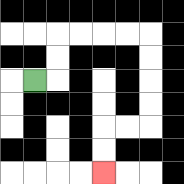{'start': '[1, 3]', 'end': '[4, 7]', 'path_directions': 'R,U,U,R,R,R,R,D,D,D,D,L,L,D,D', 'path_coordinates': '[[1, 3], [2, 3], [2, 2], [2, 1], [3, 1], [4, 1], [5, 1], [6, 1], [6, 2], [6, 3], [6, 4], [6, 5], [5, 5], [4, 5], [4, 6], [4, 7]]'}